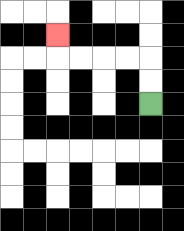{'start': '[6, 4]', 'end': '[2, 1]', 'path_directions': 'U,U,L,L,L,L,U', 'path_coordinates': '[[6, 4], [6, 3], [6, 2], [5, 2], [4, 2], [3, 2], [2, 2], [2, 1]]'}